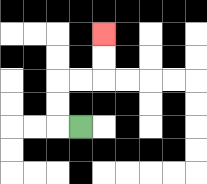{'start': '[3, 5]', 'end': '[4, 1]', 'path_directions': 'L,U,U,R,R,U,U', 'path_coordinates': '[[3, 5], [2, 5], [2, 4], [2, 3], [3, 3], [4, 3], [4, 2], [4, 1]]'}